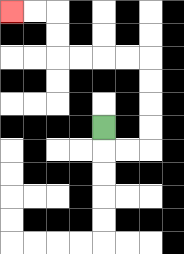{'start': '[4, 5]', 'end': '[0, 0]', 'path_directions': 'D,R,R,U,U,U,U,L,L,L,L,U,U,L,L', 'path_coordinates': '[[4, 5], [4, 6], [5, 6], [6, 6], [6, 5], [6, 4], [6, 3], [6, 2], [5, 2], [4, 2], [3, 2], [2, 2], [2, 1], [2, 0], [1, 0], [0, 0]]'}